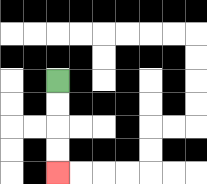{'start': '[2, 3]', 'end': '[2, 7]', 'path_directions': 'D,D,D,D', 'path_coordinates': '[[2, 3], [2, 4], [2, 5], [2, 6], [2, 7]]'}